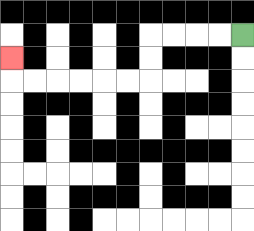{'start': '[10, 1]', 'end': '[0, 2]', 'path_directions': 'L,L,L,L,D,D,L,L,L,L,L,L,U', 'path_coordinates': '[[10, 1], [9, 1], [8, 1], [7, 1], [6, 1], [6, 2], [6, 3], [5, 3], [4, 3], [3, 3], [2, 3], [1, 3], [0, 3], [0, 2]]'}